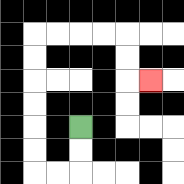{'start': '[3, 5]', 'end': '[6, 3]', 'path_directions': 'D,D,L,L,U,U,U,U,U,U,R,R,R,R,D,D,R', 'path_coordinates': '[[3, 5], [3, 6], [3, 7], [2, 7], [1, 7], [1, 6], [1, 5], [1, 4], [1, 3], [1, 2], [1, 1], [2, 1], [3, 1], [4, 1], [5, 1], [5, 2], [5, 3], [6, 3]]'}